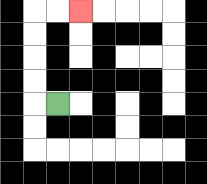{'start': '[2, 4]', 'end': '[3, 0]', 'path_directions': 'L,U,U,U,U,R,R', 'path_coordinates': '[[2, 4], [1, 4], [1, 3], [1, 2], [1, 1], [1, 0], [2, 0], [3, 0]]'}